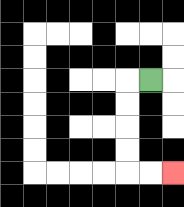{'start': '[6, 3]', 'end': '[7, 7]', 'path_directions': 'L,D,D,D,D,R,R', 'path_coordinates': '[[6, 3], [5, 3], [5, 4], [5, 5], [5, 6], [5, 7], [6, 7], [7, 7]]'}